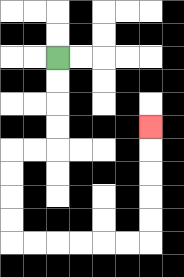{'start': '[2, 2]', 'end': '[6, 5]', 'path_directions': 'D,D,D,D,L,L,D,D,D,D,R,R,R,R,R,R,U,U,U,U,U', 'path_coordinates': '[[2, 2], [2, 3], [2, 4], [2, 5], [2, 6], [1, 6], [0, 6], [0, 7], [0, 8], [0, 9], [0, 10], [1, 10], [2, 10], [3, 10], [4, 10], [5, 10], [6, 10], [6, 9], [6, 8], [6, 7], [6, 6], [6, 5]]'}